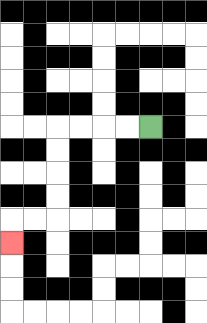{'start': '[6, 5]', 'end': '[0, 10]', 'path_directions': 'L,L,L,L,D,D,D,D,L,L,D', 'path_coordinates': '[[6, 5], [5, 5], [4, 5], [3, 5], [2, 5], [2, 6], [2, 7], [2, 8], [2, 9], [1, 9], [0, 9], [0, 10]]'}